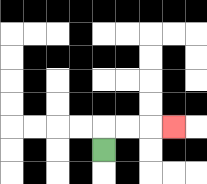{'start': '[4, 6]', 'end': '[7, 5]', 'path_directions': 'U,R,R,R', 'path_coordinates': '[[4, 6], [4, 5], [5, 5], [6, 5], [7, 5]]'}